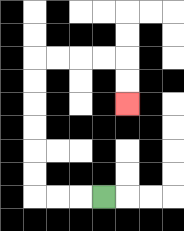{'start': '[4, 8]', 'end': '[5, 4]', 'path_directions': 'L,L,L,U,U,U,U,U,U,R,R,R,R,D,D', 'path_coordinates': '[[4, 8], [3, 8], [2, 8], [1, 8], [1, 7], [1, 6], [1, 5], [1, 4], [1, 3], [1, 2], [2, 2], [3, 2], [4, 2], [5, 2], [5, 3], [5, 4]]'}